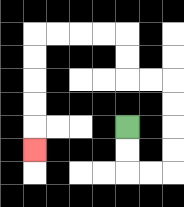{'start': '[5, 5]', 'end': '[1, 6]', 'path_directions': 'D,D,R,R,U,U,U,U,L,L,U,U,L,L,L,L,D,D,D,D,D', 'path_coordinates': '[[5, 5], [5, 6], [5, 7], [6, 7], [7, 7], [7, 6], [7, 5], [7, 4], [7, 3], [6, 3], [5, 3], [5, 2], [5, 1], [4, 1], [3, 1], [2, 1], [1, 1], [1, 2], [1, 3], [1, 4], [1, 5], [1, 6]]'}